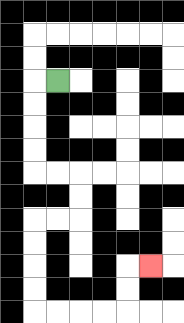{'start': '[2, 3]', 'end': '[6, 11]', 'path_directions': 'L,D,D,D,D,R,R,D,D,L,L,D,D,D,D,R,R,R,R,U,U,R', 'path_coordinates': '[[2, 3], [1, 3], [1, 4], [1, 5], [1, 6], [1, 7], [2, 7], [3, 7], [3, 8], [3, 9], [2, 9], [1, 9], [1, 10], [1, 11], [1, 12], [1, 13], [2, 13], [3, 13], [4, 13], [5, 13], [5, 12], [5, 11], [6, 11]]'}